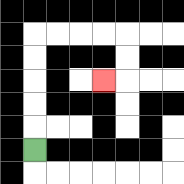{'start': '[1, 6]', 'end': '[4, 3]', 'path_directions': 'U,U,U,U,U,R,R,R,R,D,D,L', 'path_coordinates': '[[1, 6], [1, 5], [1, 4], [1, 3], [1, 2], [1, 1], [2, 1], [3, 1], [4, 1], [5, 1], [5, 2], [5, 3], [4, 3]]'}